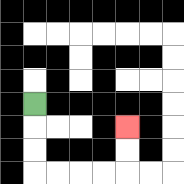{'start': '[1, 4]', 'end': '[5, 5]', 'path_directions': 'D,D,D,R,R,R,R,U,U', 'path_coordinates': '[[1, 4], [1, 5], [1, 6], [1, 7], [2, 7], [3, 7], [4, 7], [5, 7], [5, 6], [5, 5]]'}